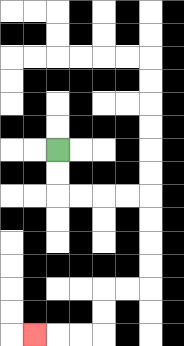{'start': '[2, 6]', 'end': '[1, 14]', 'path_directions': 'D,D,R,R,R,R,D,D,D,D,L,L,D,D,L,L,L', 'path_coordinates': '[[2, 6], [2, 7], [2, 8], [3, 8], [4, 8], [5, 8], [6, 8], [6, 9], [6, 10], [6, 11], [6, 12], [5, 12], [4, 12], [4, 13], [4, 14], [3, 14], [2, 14], [1, 14]]'}